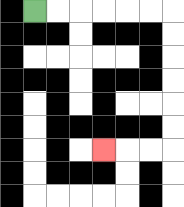{'start': '[1, 0]', 'end': '[4, 6]', 'path_directions': 'R,R,R,R,R,R,D,D,D,D,D,D,L,L,L', 'path_coordinates': '[[1, 0], [2, 0], [3, 0], [4, 0], [5, 0], [6, 0], [7, 0], [7, 1], [7, 2], [7, 3], [7, 4], [7, 5], [7, 6], [6, 6], [5, 6], [4, 6]]'}